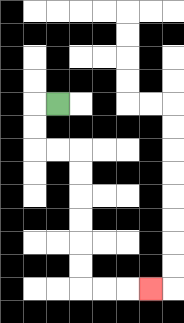{'start': '[2, 4]', 'end': '[6, 12]', 'path_directions': 'L,D,D,R,R,D,D,D,D,D,D,R,R,R', 'path_coordinates': '[[2, 4], [1, 4], [1, 5], [1, 6], [2, 6], [3, 6], [3, 7], [3, 8], [3, 9], [3, 10], [3, 11], [3, 12], [4, 12], [5, 12], [6, 12]]'}